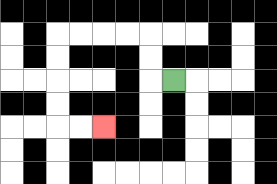{'start': '[7, 3]', 'end': '[4, 5]', 'path_directions': 'L,U,U,L,L,L,L,D,D,D,D,R,R', 'path_coordinates': '[[7, 3], [6, 3], [6, 2], [6, 1], [5, 1], [4, 1], [3, 1], [2, 1], [2, 2], [2, 3], [2, 4], [2, 5], [3, 5], [4, 5]]'}